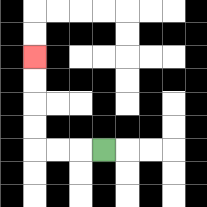{'start': '[4, 6]', 'end': '[1, 2]', 'path_directions': 'L,L,L,U,U,U,U', 'path_coordinates': '[[4, 6], [3, 6], [2, 6], [1, 6], [1, 5], [1, 4], [1, 3], [1, 2]]'}